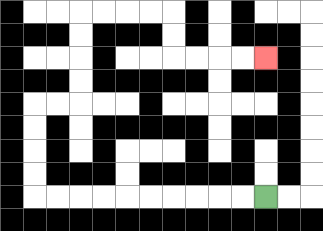{'start': '[11, 8]', 'end': '[11, 2]', 'path_directions': 'L,L,L,L,L,L,L,L,L,L,U,U,U,U,R,R,U,U,U,U,R,R,R,R,D,D,R,R,R,R', 'path_coordinates': '[[11, 8], [10, 8], [9, 8], [8, 8], [7, 8], [6, 8], [5, 8], [4, 8], [3, 8], [2, 8], [1, 8], [1, 7], [1, 6], [1, 5], [1, 4], [2, 4], [3, 4], [3, 3], [3, 2], [3, 1], [3, 0], [4, 0], [5, 0], [6, 0], [7, 0], [7, 1], [7, 2], [8, 2], [9, 2], [10, 2], [11, 2]]'}